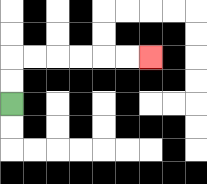{'start': '[0, 4]', 'end': '[6, 2]', 'path_directions': 'U,U,R,R,R,R,R,R', 'path_coordinates': '[[0, 4], [0, 3], [0, 2], [1, 2], [2, 2], [3, 2], [4, 2], [5, 2], [6, 2]]'}